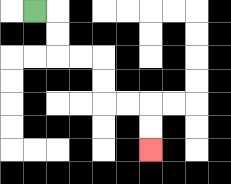{'start': '[1, 0]', 'end': '[6, 6]', 'path_directions': 'R,D,D,R,R,D,D,R,R,D,D', 'path_coordinates': '[[1, 0], [2, 0], [2, 1], [2, 2], [3, 2], [4, 2], [4, 3], [4, 4], [5, 4], [6, 4], [6, 5], [6, 6]]'}